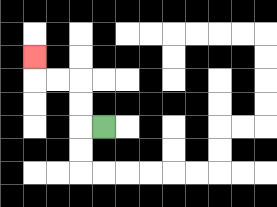{'start': '[4, 5]', 'end': '[1, 2]', 'path_directions': 'L,U,U,L,L,U', 'path_coordinates': '[[4, 5], [3, 5], [3, 4], [3, 3], [2, 3], [1, 3], [1, 2]]'}